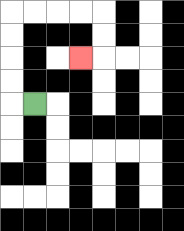{'start': '[1, 4]', 'end': '[3, 2]', 'path_directions': 'L,U,U,U,U,R,R,R,R,D,D,L', 'path_coordinates': '[[1, 4], [0, 4], [0, 3], [0, 2], [0, 1], [0, 0], [1, 0], [2, 0], [3, 0], [4, 0], [4, 1], [4, 2], [3, 2]]'}